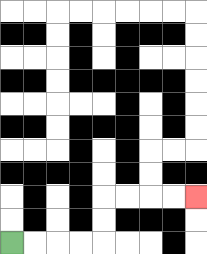{'start': '[0, 10]', 'end': '[8, 8]', 'path_directions': 'R,R,R,R,U,U,R,R,R,R', 'path_coordinates': '[[0, 10], [1, 10], [2, 10], [3, 10], [4, 10], [4, 9], [4, 8], [5, 8], [6, 8], [7, 8], [8, 8]]'}